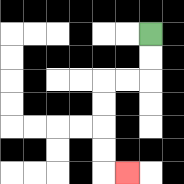{'start': '[6, 1]', 'end': '[5, 7]', 'path_directions': 'D,D,L,L,D,D,D,D,R', 'path_coordinates': '[[6, 1], [6, 2], [6, 3], [5, 3], [4, 3], [4, 4], [4, 5], [4, 6], [4, 7], [5, 7]]'}